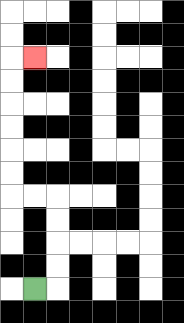{'start': '[1, 12]', 'end': '[1, 2]', 'path_directions': 'R,U,U,U,U,L,L,U,U,U,U,U,U,R', 'path_coordinates': '[[1, 12], [2, 12], [2, 11], [2, 10], [2, 9], [2, 8], [1, 8], [0, 8], [0, 7], [0, 6], [0, 5], [0, 4], [0, 3], [0, 2], [1, 2]]'}